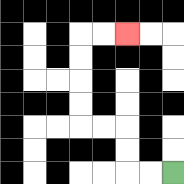{'start': '[7, 7]', 'end': '[5, 1]', 'path_directions': 'L,L,U,U,L,L,U,U,U,U,R,R', 'path_coordinates': '[[7, 7], [6, 7], [5, 7], [5, 6], [5, 5], [4, 5], [3, 5], [3, 4], [3, 3], [3, 2], [3, 1], [4, 1], [5, 1]]'}